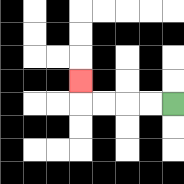{'start': '[7, 4]', 'end': '[3, 3]', 'path_directions': 'L,L,L,L,U', 'path_coordinates': '[[7, 4], [6, 4], [5, 4], [4, 4], [3, 4], [3, 3]]'}